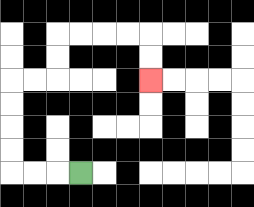{'start': '[3, 7]', 'end': '[6, 3]', 'path_directions': 'L,L,L,U,U,U,U,R,R,U,U,R,R,R,R,D,D', 'path_coordinates': '[[3, 7], [2, 7], [1, 7], [0, 7], [0, 6], [0, 5], [0, 4], [0, 3], [1, 3], [2, 3], [2, 2], [2, 1], [3, 1], [4, 1], [5, 1], [6, 1], [6, 2], [6, 3]]'}